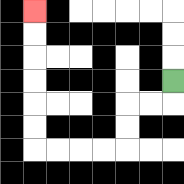{'start': '[7, 3]', 'end': '[1, 0]', 'path_directions': 'D,L,L,D,D,L,L,L,L,U,U,U,U,U,U', 'path_coordinates': '[[7, 3], [7, 4], [6, 4], [5, 4], [5, 5], [5, 6], [4, 6], [3, 6], [2, 6], [1, 6], [1, 5], [1, 4], [1, 3], [1, 2], [1, 1], [1, 0]]'}